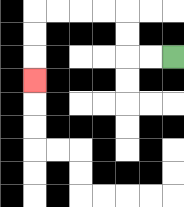{'start': '[7, 2]', 'end': '[1, 3]', 'path_directions': 'L,L,U,U,L,L,L,L,D,D,D', 'path_coordinates': '[[7, 2], [6, 2], [5, 2], [5, 1], [5, 0], [4, 0], [3, 0], [2, 0], [1, 0], [1, 1], [1, 2], [1, 3]]'}